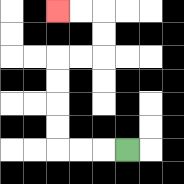{'start': '[5, 6]', 'end': '[2, 0]', 'path_directions': 'L,L,L,U,U,U,U,R,R,U,U,L,L', 'path_coordinates': '[[5, 6], [4, 6], [3, 6], [2, 6], [2, 5], [2, 4], [2, 3], [2, 2], [3, 2], [4, 2], [4, 1], [4, 0], [3, 0], [2, 0]]'}